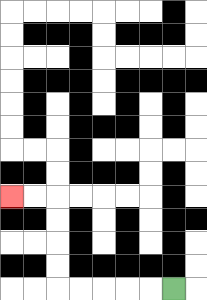{'start': '[7, 12]', 'end': '[0, 8]', 'path_directions': 'L,L,L,L,L,U,U,U,U,L,L', 'path_coordinates': '[[7, 12], [6, 12], [5, 12], [4, 12], [3, 12], [2, 12], [2, 11], [2, 10], [2, 9], [2, 8], [1, 8], [0, 8]]'}